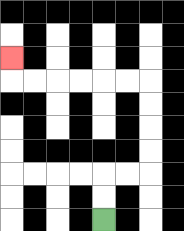{'start': '[4, 9]', 'end': '[0, 2]', 'path_directions': 'U,U,R,R,U,U,U,U,L,L,L,L,L,L,U', 'path_coordinates': '[[4, 9], [4, 8], [4, 7], [5, 7], [6, 7], [6, 6], [6, 5], [6, 4], [6, 3], [5, 3], [4, 3], [3, 3], [2, 3], [1, 3], [0, 3], [0, 2]]'}